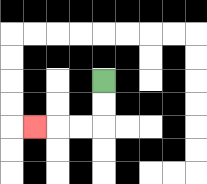{'start': '[4, 3]', 'end': '[1, 5]', 'path_directions': 'D,D,L,L,L', 'path_coordinates': '[[4, 3], [4, 4], [4, 5], [3, 5], [2, 5], [1, 5]]'}